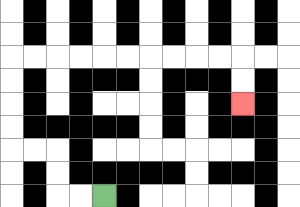{'start': '[4, 8]', 'end': '[10, 4]', 'path_directions': 'L,L,U,U,L,L,U,U,U,U,R,R,R,R,R,R,R,R,R,R,D,D', 'path_coordinates': '[[4, 8], [3, 8], [2, 8], [2, 7], [2, 6], [1, 6], [0, 6], [0, 5], [0, 4], [0, 3], [0, 2], [1, 2], [2, 2], [3, 2], [4, 2], [5, 2], [6, 2], [7, 2], [8, 2], [9, 2], [10, 2], [10, 3], [10, 4]]'}